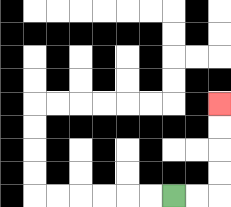{'start': '[7, 8]', 'end': '[9, 4]', 'path_directions': 'R,R,U,U,U,U', 'path_coordinates': '[[7, 8], [8, 8], [9, 8], [9, 7], [9, 6], [9, 5], [9, 4]]'}